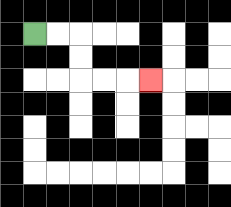{'start': '[1, 1]', 'end': '[6, 3]', 'path_directions': 'R,R,D,D,R,R,R', 'path_coordinates': '[[1, 1], [2, 1], [3, 1], [3, 2], [3, 3], [4, 3], [5, 3], [6, 3]]'}